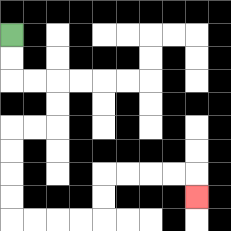{'start': '[0, 1]', 'end': '[8, 8]', 'path_directions': 'D,D,R,R,D,D,L,L,D,D,D,D,R,R,R,R,U,U,R,R,R,R,D', 'path_coordinates': '[[0, 1], [0, 2], [0, 3], [1, 3], [2, 3], [2, 4], [2, 5], [1, 5], [0, 5], [0, 6], [0, 7], [0, 8], [0, 9], [1, 9], [2, 9], [3, 9], [4, 9], [4, 8], [4, 7], [5, 7], [6, 7], [7, 7], [8, 7], [8, 8]]'}